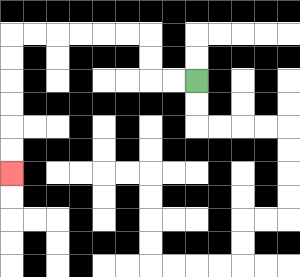{'start': '[8, 3]', 'end': '[0, 7]', 'path_directions': 'L,L,U,U,L,L,L,L,L,L,D,D,D,D,D,D', 'path_coordinates': '[[8, 3], [7, 3], [6, 3], [6, 2], [6, 1], [5, 1], [4, 1], [3, 1], [2, 1], [1, 1], [0, 1], [0, 2], [0, 3], [0, 4], [0, 5], [0, 6], [0, 7]]'}